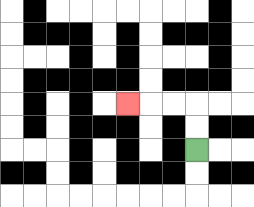{'start': '[8, 6]', 'end': '[5, 4]', 'path_directions': 'U,U,L,L,L', 'path_coordinates': '[[8, 6], [8, 5], [8, 4], [7, 4], [6, 4], [5, 4]]'}